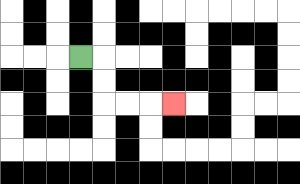{'start': '[3, 2]', 'end': '[7, 4]', 'path_directions': 'R,D,D,R,R,R', 'path_coordinates': '[[3, 2], [4, 2], [4, 3], [4, 4], [5, 4], [6, 4], [7, 4]]'}